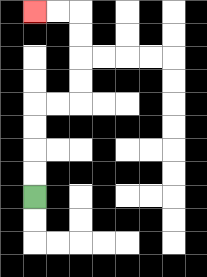{'start': '[1, 8]', 'end': '[1, 0]', 'path_directions': 'U,U,U,U,R,R,U,U,U,U,L,L', 'path_coordinates': '[[1, 8], [1, 7], [1, 6], [1, 5], [1, 4], [2, 4], [3, 4], [3, 3], [3, 2], [3, 1], [3, 0], [2, 0], [1, 0]]'}